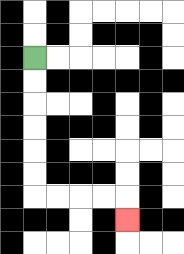{'start': '[1, 2]', 'end': '[5, 9]', 'path_directions': 'D,D,D,D,D,D,R,R,R,R,D', 'path_coordinates': '[[1, 2], [1, 3], [1, 4], [1, 5], [1, 6], [1, 7], [1, 8], [2, 8], [3, 8], [4, 8], [5, 8], [5, 9]]'}